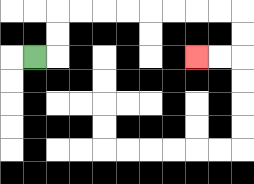{'start': '[1, 2]', 'end': '[8, 2]', 'path_directions': 'R,U,U,R,R,R,R,R,R,R,R,D,D,L,L', 'path_coordinates': '[[1, 2], [2, 2], [2, 1], [2, 0], [3, 0], [4, 0], [5, 0], [6, 0], [7, 0], [8, 0], [9, 0], [10, 0], [10, 1], [10, 2], [9, 2], [8, 2]]'}